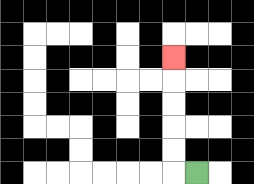{'start': '[8, 7]', 'end': '[7, 2]', 'path_directions': 'L,U,U,U,U,U', 'path_coordinates': '[[8, 7], [7, 7], [7, 6], [7, 5], [7, 4], [7, 3], [7, 2]]'}